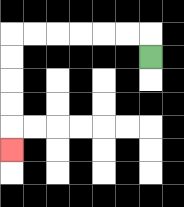{'start': '[6, 2]', 'end': '[0, 6]', 'path_directions': 'U,L,L,L,L,L,L,D,D,D,D,D', 'path_coordinates': '[[6, 2], [6, 1], [5, 1], [4, 1], [3, 1], [2, 1], [1, 1], [0, 1], [0, 2], [0, 3], [0, 4], [0, 5], [0, 6]]'}